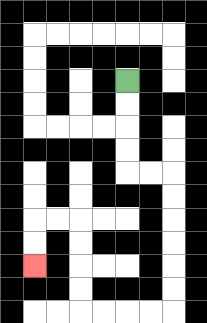{'start': '[5, 3]', 'end': '[1, 11]', 'path_directions': 'D,D,D,D,R,R,D,D,D,D,D,D,L,L,L,L,U,U,U,U,L,L,D,D', 'path_coordinates': '[[5, 3], [5, 4], [5, 5], [5, 6], [5, 7], [6, 7], [7, 7], [7, 8], [7, 9], [7, 10], [7, 11], [7, 12], [7, 13], [6, 13], [5, 13], [4, 13], [3, 13], [3, 12], [3, 11], [3, 10], [3, 9], [2, 9], [1, 9], [1, 10], [1, 11]]'}